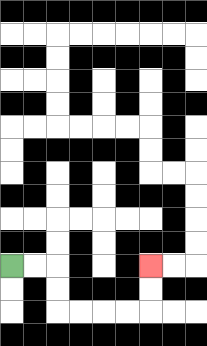{'start': '[0, 11]', 'end': '[6, 11]', 'path_directions': 'R,R,D,D,R,R,R,R,U,U', 'path_coordinates': '[[0, 11], [1, 11], [2, 11], [2, 12], [2, 13], [3, 13], [4, 13], [5, 13], [6, 13], [6, 12], [6, 11]]'}